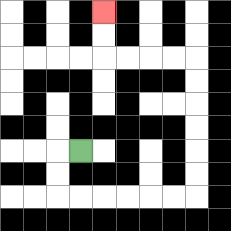{'start': '[3, 6]', 'end': '[4, 0]', 'path_directions': 'L,D,D,R,R,R,R,R,R,U,U,U,U,U,U,L,L,L,L,U,U', 'path_coordinates': '[[3, 6], [2, 6], [2, 7], [2, 8], [3, 8], [4, 8], [5, 8], [6, 8], [7, 8], [8, 8], [8, 7], [8, 6], [8, 5], [8, 4], [8, 3], [8, 2], [7, 2], [6, 2], [5, 2], [4, 2], [4, 1], [4, 0]]'}